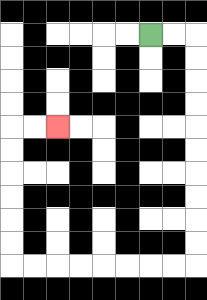{'start': '[6, 1]', 'end': '[2, 5]', 'path_directions': 'R,R,D,D,D,D,D,D,D,D,D,D,L,L,L,L,L,L,L,L,U,U,U,U,U,U,R,R', 'path_coordinates': '[[6, 1], [7, 1], [8, 1], [8, 2], [8, 3], [8, 4], [8, 5], [8, 6], [8, 7], [8, 8], [8, 9], [8, 10], [8, 11], [7, 11], [6, 11], [5, 11], [4, 11], [3, 11], [2, 11], [1, 11], [0, 11], [0, 10], [0, 9], [0, 8], [0, 7], [0, 6], [0, 5], [1, 5], [2, 5]]'}